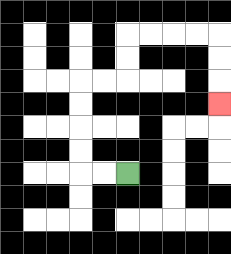{'start': '[5, 7]', 'end': '[9, 4]', 'path_directions': 'L,L,U,U,U,U,R,R,U,U,R,R,R,R,D,D,D', 'path_coordinates': '[[5, 7], [4, 7], [3, 7], [3, 6], [3, 5], [3, 4], [3, 3], [4, 3], [5, 3], [5, 2], [5, 1], [6, 1], [7, 1], [8, 1], [9, 1], [9, 2], [9, 3], [9, 4]]'}